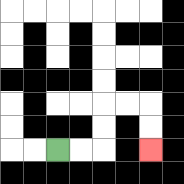{'start': '[2, 6]', 'end': '[6, 6]', 'path_directions': 'R,R,U,U,R,R,D,D', 'path_coordinates': '[[2, 6], [3, 6], [4, 6], [4, 5], [4, 4], [5, 4], [6, 4], [6, 5], [6, 6]]'}